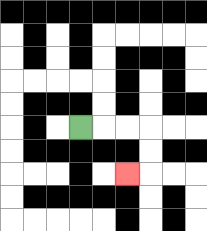{'start': '[3, 5]', 'end': '[5, 7]', 'path_directions': 'R,R,R,D,D,L', 'path_coordinates': '[[3, 5], [4, 5], [5, 5], [6, 5], [6, 6], [6, 7], [5, 7]]'}